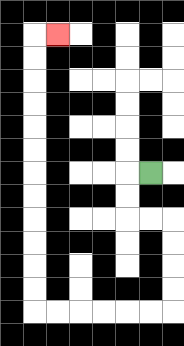{'start': '[6, 7]', 'end': '[2, 1]', 'path_directions': 'L,D,D,R,R,D,D,D,D,L,L,L,L,L,L,U,U,U,U,U,U,U,U,U,U,U,U,R', 'path_coordinates': '[[6, 7], [5, 7], [5, 8], [5, 9], [6, 9], [7, 9], [7, 10], [7, 11], [7, 12], [7, 13], [6, 13], [5, 13], [4, 13], [3, 13], [2, 13], [1, 13], [1, 12], [1, 11], [1, 10], [1, 9], [1, 8], [1, 7], [1, 6], [1, 5], [1, 4], [1, 3], [1, 2], [1, 1], [2, 1]]'}